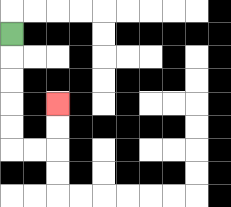{'start': '[0, 1]', 'end': '[2, 4]', 'path_directions': 'D,D,D,D,D,R,R,U,U', 'path_coordinates': '[[0, 1], [0, 2], [0, 3], [0, 4], [0, 5], [0, 6], [1, 6], [2, 6], [2, 5], [2, 4]]'}